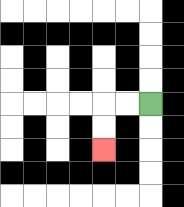{'start': '[6, 4]', 'end': '[4, 6]', 'path_directions': 'L,L,D,D', 'path_coordinates': '[[6, 4], [5, 4], [4, 4], [4, 5], [4, 6]]'}